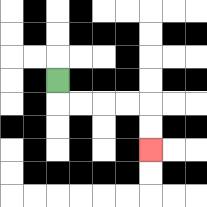{'start': '[2, 3]', 'end': '[6, 6]', 'path_directions': 'D,R,R,R,R,D,D', 'path_coordinates': '[[2, 3], [2, 4], [3, 4], [4, 4], [5, 4], [6, 4], [6, 5], [6, 6]]'}